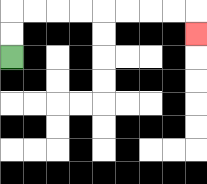{'start': '[0, 2]', 'end': '[8, 1]', 'path_directions': 'U,U,R,R,R,R,R,R,R,R,D', 'path_coordinates': '[[0, 2], [0, 1], [0, 0], [1, 0], [2, 0], [3, 0], [4, 0], [5, 0], [6, 0], [7, 0], [8, 0], [8, 1]]'}